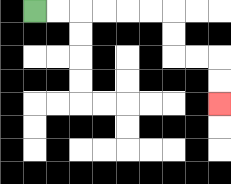{'start': '[1, 0]', 'end': '[9, 4]', 'path_directions': 'R,R,R,R,R,R,D,D,R,R,D,D', 'path_coordinates': '[[1, 0], [2, 0], [3, 0], [4, 0], [5, 0], [6, 0], [7, 0], [7, 1], [7, 2], [8, 2], [9, 2], [9, 3], [9, 4]]'}